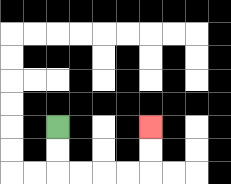{'start': '[2, 5]', 'end': '[6, 5]', 'path_directions': 'D,D,R,R,R,R,U,U', 'path_coordinates': '[[2, 5], [2, 6], [2, 7], [3, 7], [4, 7], [5, 7], [6, 7], [6, 6], [6, 5]]'}